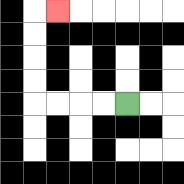{'start': '[5, 4]', 'end': '[2, 0]', 'path_directions': 'L,L,L,L,U,U,U,U,R', 'path_coordinates': '[[5, 4], [4, 4], [3, 4], [2, 4], [1, 4], [1, 3], [1, 2], [1, 1], [1, 0], [2, 0]]'}